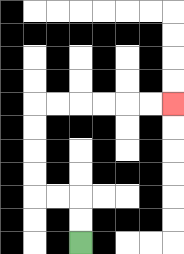{'start': '[3, 10]', 'end': '[7, 4]', 'path_directions': 'U,U,L,L,U,U,U,U,R,R,R,R,R,R', 'path_coordinates': '[[3, 10], [3, 9], [3, 8], [2, 8], [1, 8], [1, 7], [1, 6], [1, 5], [1, 4], [2, 4], [3, 4], [4, 4], [5, 4], [6, 4], [7, 4]]'}